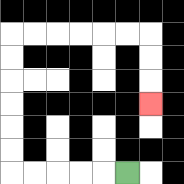{'start': '[5, 7]', 'end': '[6, 4]', 'path_directions': 'L,L,L,L,L,U,U,U,U,U,U,R,R,R,R,R,R,D,D,D', 'path_coordinates': '[[5, 7], [4, 7], [3, 7], [2, 7], [1, 7], [0, 7], [0, 6], [0, 5], [0, 4], [0, 3], [0, 2], [0, 1], [1, 1], [2, 1], [3, 1], [4, 1], [5, 1], [6, 1], [6, 2], [6, 3], [6, 4]]'}